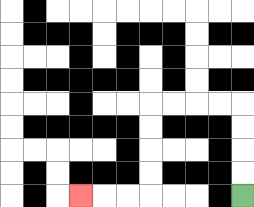{'start': '[10, 8]', 'end': '[3, 8]', 'path_directions': 'U,U,U,U,L,L,L,L,D,D,D,D,L,L,L', 'path_coordinates': '[[10, 8], [10, 7], [10, 6], [10, 5], [10, 4], [9, 4], [8, 4], [7, 4], [6, 4], [6, 5], [6, 6], [6, 7], [6, 8], [5, 8], [4, 8], [3, 8]]'}